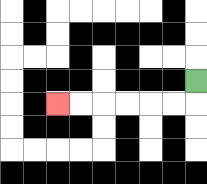{'start': '[8, 3]', 'end': '[2, 4]', 'path_directions': 'D,L,L,L,L,L,L', 'path_coordinates': '[[8, 3], [8, 4], [7, 4], [6, 4], [5, 4], [4, 4], [3, 4], [2, 4]]'}